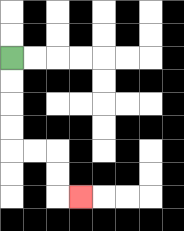{'start': '[0, 2]', 'end': '[3, 8]', 'path_directions': 'D,D,D,D,R,R,D,D,R', 'path_coordinates': '[[0, 2], [0, 3], [0, 4], [0, 5], [0, 6], [1, 6], [2, 6], [2, 7], [2, 8], [3, 8]]'}